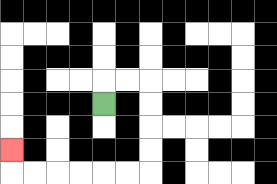{'start': '[4, 4]', 'end': '[0, 6]', 'path_directions': 'U,R,R,D,D,D,D,L,L,L,L,L,L,U', 'path_coordinates': '[[4, 4], [4, 3], [5, 3], [6, 3], [6, 4], [6, 5], [6, 6], [6, 7], [5, 7], [4, 7], [3, 7], [2, 7], [1, 7], [0, 7], [0, 6]]'}